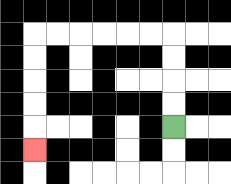{'start': '[7, 5]', 'end': '[1, 6]', 'path_directions': 'U,U,U,U,L,L,L,L,L,L,D,D,D,D,D', 'path_coordinates': '[[7, 5], [7, 4], [7, 3], [7, 2], [7, 1], [6, 1], [5, 1], [4, 1], [3, 1], [2, 1], [1, 1], [1, 2], [1, 3], [1, 4], [1, 5], [1, 6]]'}